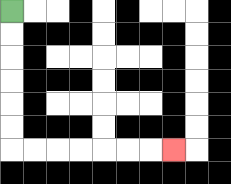{'start': '[0, 0]', 'end': '[7, 6]', 'path_directions': 'D,D,D,D,D,D,R,R,R,R,R,R,R', 'path_coordinates': '[[0, 0], [0, 1], [0, 2], [0, 3], [0, 4], [0, 5], [0, 6], [1, 6], [2, 6], [3, 6], [4, 6], [5, 6], [6, 6], [7, 6]]'}